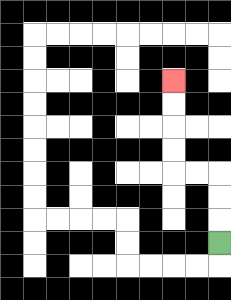{'start': '[9, 10]', 'end': '[7, 3]', 'path_directions': 'U,U,U,L,L,U,U,U,U', 'path_coordinates': '[[9, 10], [9, 9], [9, 8], [9, 7], [8, 7], [7, 7], [7, 6], [7, 5], [7, 4], [7, 3]]'}